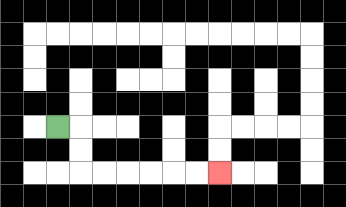{'start': '[2, 5]', 'end': '[9, 7]', 'path_directions': 'R,D,D,R,R,R,R,R,R', 'path_coordinates': '[[2, 5], [3, 5], [3, 6], [3, 7], [4, 7], [5, 7], [6, 7], [7, 7], [8, 7], [9, 7]]'}